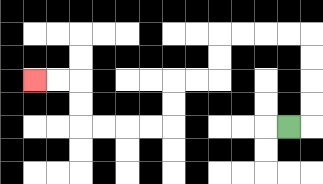{'start': '[12, 5]', 'end': '[1, 3]', 'path_directions': 'R,U,U,U,U,L,L,L,L,D,D,L,L,D,D,L,L,L,L,U,U,L,L', 'path_coordinates': '[[12, 5], [13, 5], [13, 4], [13, 3], [13, 2], [13, 1], [12, 1], [11, 1], [10, 1], [9, 1], [9, 2], [9, 3], [8, 3], [7, 3], [7, 4], [7, 5], [6, 5], [5, 5], [4, 5], [3, 5], [3, 4], [3, 3], [2, 3], [1, 3]]'}